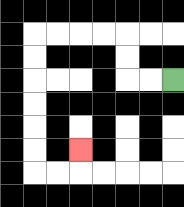{'start': '[7, 3]', 'end': '[3, 6]', 'path_directions': 'L,L,U,U,L,L,L,L,D,D,D,D,D,D,R,R,U', 'path_coordinates': '[[7, 3], [6, 3], [5, 3], [5, 2], [5, 1], [4, 1], [3, 1], [2, 1], [1, 1], [1, 2], [1, 3], [1, 4], [1, 5], [1, 6], [1, 7], [2, 7], [3, 7], [3, 6]]'}